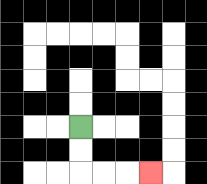{'start': '[3, 5]', 'end': '[6, 7]', 'path_directions': 'D,D,R,R,R', 'path_coordinates': '[[3, 5], [3, 6], [3, 7], [4, 7], [5, 7], [6, 7]]'}